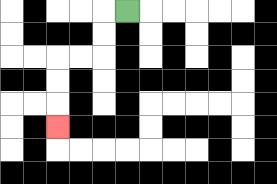{'start': '[5, 0]', 'end': '[2, 5]', 'path_directions': 'L,D,D,L,L,D,D,D', 'path_coordinates': '[[5, 0], [4, 0], [4, 1], [4, 2], [3, 2], [2, 2], [2, 3], [2, 4], [2, 5]]'}